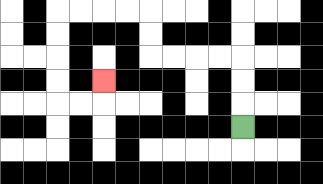{'start': '[10, 5]', 'end': '[4, 3]', 'path_directions': 'U,U,U,L,L,L,L,U,U,L,L,L,L,D,D,D,D,R,R,U', 'path_coordinates': '[[10, 5], [10, 4], [10, 3], [10, 2], [9, 2], [8, 2], [7, 2], [6, 2], [6, 1], [6, 0], [5, 0], [4, 0], [3, 0], [2, 0], [2, 1], [2, 2], [2, 3], [2, 4], [3, 4], [4, 4], [4, 3]]'}